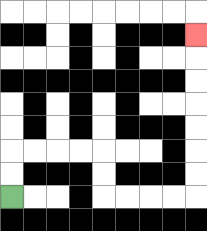{'start': '[0, 8]', 'end': '[8, 1]', 'path_directions': 'U,U,R,R,R,R,D,D,R,R,R,R,U,U,U,U,U,U,U', 'path_coordinates': '[[0, 8], [0, 7], [0, 6], [1, 6], [2, 6], [3, 6], [4, 6], [4, 7], [4, 8], [5, 8], [6, 8], [7, 8], [8, 8], [8, 7], [8, 6], [8, 5], [8, 4], [8, 3], [8, 2], [8, 1]]'}